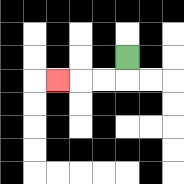{'start': '[5, 2]', 'end': '[2, 3]', 'path_directions': 'D,L,L,L', 'path_coordinates': '[[5, 2], [5, 3], [4, 3], [3, 3], [2, 3]]'}